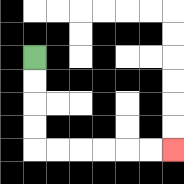{'start': '[1, 2]', 'end': '[7, 6]', 'path_directions': 'D,D,D,D,R,R,R,R,R,R', 'path_coordinates': '[[1, 2], [1, 3], [1, 4], [1, 5], [1, 6], [2, 6], [3, 6], [4, 6], [5, 6], [6, 6], [7, 6]]'}